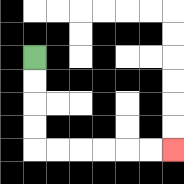{'start': '[1, 2]', 'end': '[7, 6]', 'path_directions': 'D,D,D,D,R,R,R,R,R,R', 'path_coordinates': '[[1, 2], [1, 3], [1, 4], [1, 5], [1, 6], [2, 6], [3, 6], [4, 6], [5, 6], [6, 6], [7, 6]]'}